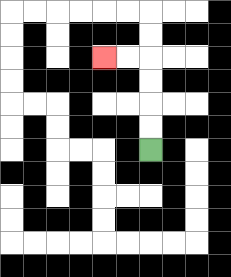{'start': '[6, 6]', 'end': '[4, 2]', 'path_directions': 'U,U,U,U,L,L', 'path_coordinates': '[[6, 6], [6, 5], [6, 4], [6, 3], [6, 2], [5, 2], [4, 2]]'}